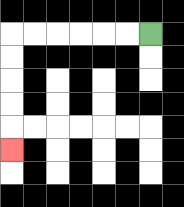{'start': '[6, 1]', 'end': '[0, 6]', 'path_directions': 'L,L,L,L,L,L,D,D,D,D,D', 'path_coordinates': '[[6, 1], [5, 1], [4, 1], [3, 1], [2, 1], [1, 1], [0, 1], [0, 2], [0, 3], [0, 4], [0, 5], [0, 6]]'}